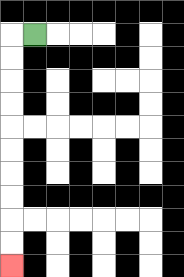{'start': '[1, 1]', 'end': '[0, 11]', 'path_directions': 'L,D,D,D,D,D,D,D,D,D,D', 'path_coordinates': '[[1, 1], [0, 1], [0, 2], [0, 3], [0, 4], [0, 5], [0, 6], [0, 7], [0, 8], [0, 9], [0, 10], [0, 11]]'}